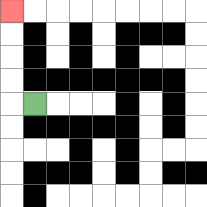{'start': '[1, 4]', 'end': '[0, 0]', 'path_directions': 'L,U,U,U,U', 'path_coordinates': '[[1, 4], [0, 4], [0, 3], [0, 2], [0, 1], [0, 0]]'}